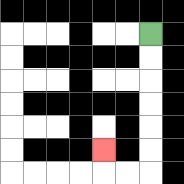{'start': '[6, 1]', 'end': '[4, 6]', 'path_directions': 'D,D,D,D,D,D,L,L,U', 'path_coordinates': '[[6, 1], [6, 2], [6, 3], [6, 4], [6, 5], [6, 6], [6, 7], [5, 7], [4, 7], [4, 6]]'}